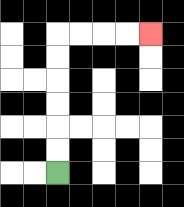{'start': '[2, 7]', 'end': '[6, 1]', 'path_directions': 'U,U,U,U,U,U,R,R,R,R', 'path_coordinates': '[[2, 7], [2, 6], [2, 5], [2, 4], [2, 3], [2, 2], [2, 1], [3, 1], [4, 1], [5, 1], [6, 1]]'}